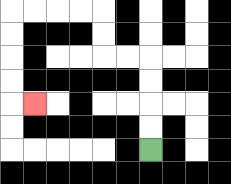{'start': '[6, 6]', 'end': '[1, 4]', 'path_directions': 'U,U,U,U,L,L,U,U,L,L,L,L,D,D,D,D,R', 'path_coordinates': '[[6, 6], [6, 5], [6, 4], [6, 3], [6, 2], [5, 2], [4, 2], [4, 1], [4, 0], [3, 0], [2, 0], [1, 0], [0, 0], [0, 1], [0, 2], [0, 3], [0, 4], [1, 4]]'}